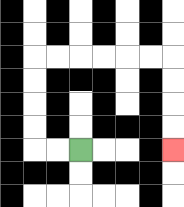{'start': '[3, 6]', 'end': '[7, 6]', 'path_directions': 'L,L,U,U,U,U,R,R,R,R,R,R,D,D,D,D', 'path_coordinates': '[[3, 6], [2, 6], [1, 6], [1, 5], [1, 4], [1, 3], [1, 2], [2, 2], [3, 2], [4, 2], [5, 2], [6, 2], [7, 2], [7, 3], [7, 4], [7, 5], [7, 6]]'}